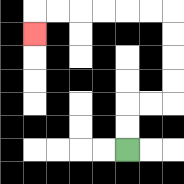{'start': '[5, 6]', 'end': '[1, 1]', 'path_directions': 'U,U,R,R,U,U,U,U,L,L,L,L,L,L,D', 'path_coordinates': '[[5, 6], [5, 5], [5, 4], [6, 4], [7, 4], [7, 3], [7, 2], [7, 1], [7, 0], [6, 0], [5, 0], [4, 0], [3, 0], [2, 0], [1, 0], [1, 1]]'}